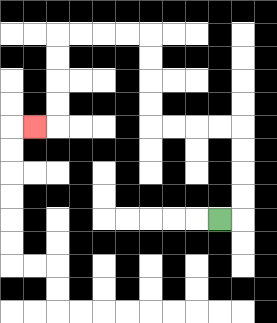{'start': '[9, 9]', 'end': '[1, 5]', 'path_directions': 'R,U,U,U,U,L,L,L,L,U,U,U,U,L,L,L,L,D,D,D,D,L', 'path_coordinates': '[[9, 9], [10, 9], [10, 8], [10, 7], [10, 6], [10, 5], [9, 5], [8, 5], [7, 5], [6, 5], [6, 4], [6, 3], [6, 2], [6, 1], [5, 1], [4, 1], [3, 1], [2, 1], [2, 2], [2, 3], [2, 4], [2, 5], [1, 5]]'}